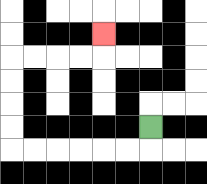{'start': '[6, 5]', 'end': '[4, 1]', 'path_directions': 'D,L,L,L,L,L,L,U,U,U,U,R,R,R,R,U', 'path_coordinates': '[[6, 5], [6, 6], [5, 6], [4, 6], [3, 6], [2, 6], [1, 6], [0, 6], [0, 5], [0, 4], [0, 3], [0, 2], [1, 2], [2, 2], [3, 2], [4, 2], [4, 1]]'}